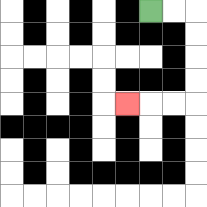{'start': '[6, 0]', 'end': '[5, 4]', 'path_directions': 'R,R,D,D,D,D,L,L,L', 'path_coordinates': '[[6, 0], [7, 0], [8, 0], [8, 1], [8, 2], [8, 3], [8, 4], [7, 4], [6, 4], [5, 4]]'}